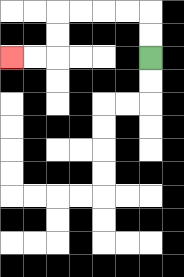{'start': '[6, 2]', 'end': '[0, 2]', 'path_directions': 'U,U,L,L,L,L,D,D,L,L', 'path_coordinates': '[[6, 2], [6, 1], [6, 0], [5, 0], [4, 0], [3, 0], [2, 0], [2, 1], [2, 2], [1, 2], [0, 2]]'}